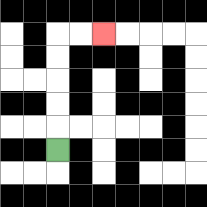{'start': '[2, 6]', 'end': '[4, 1]', 'path_directions': 'U,U,U,U,U,R,R', 'path_coordinates': '[[2, 6], [2, 5], [2, 4], [2, 3], [2, 2], [2, 1], [3, 1], [4, 1]]'}